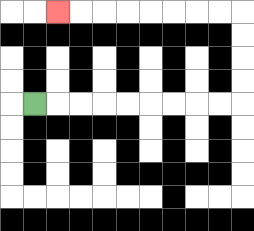{'start': '[1, 4]', 'end': '[2, 0]', 'path_directions': 'R,R,R,R,R,R,R,R,R,U,U,U,U,L,L,L,L,L,L,L,L', 'path_coordinates': '[[1, 4], [2, 4], [3, 4], [4, 4], [5, 4], [6, 4], [7, 4], [8, 4], [9, 4], [10, 4], [10, 3], [10, 2], [10, 1], [10, 0], [9, 0], [8, 0], [7, 0], [6, 0], [5, 0], [4, 0], [3, 0], [2, 0]]'}